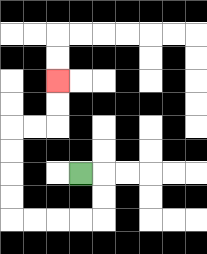{'start': '[3, 7]', 'end': '[2, 3]', 'path_directions': 'R,D,D,L,L,L,L,U,U,U,U,R,R,U,U', 'path_coordinates': '[[3, 7], [4, 7], [4, 8], [4, 9], [3, 9], [2, 9], [1, 9], [0, 9], [0, 8], [0, 7], [0, 6], [0, 5], [1, 5], [2, 5], [2, 4], [2, 3]]'}